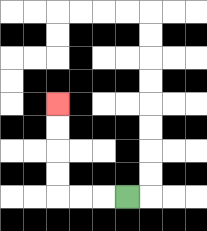{'start': '[5, 8]', 'end': '[2, 4]', 'path_directions': 'L,L,L,U,U,U,U', 'path_coordinates': '[[5, 8], [4, 8], [3, 8], [2, 8], [2, 7], [2, 6], [2, 5], [2, 4]]'}